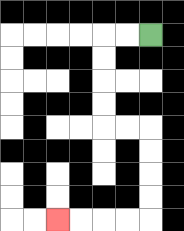{'start': '[6, 1]', 'end': '[2, 9]', 'path_directions': 'L,L,D,D,D,D,R,R,D,D,D,D,L,L,L,L', 'path_coordinates': '[[6, 1], [5, 1], [4, 1], [4, 2], [4, 3], [4, 4], [4, 5], [5, 5], [6, 5], [6, 6], [6, 7], [6, 8], [6, 9], [5, 9], [4, 9], [3, 9], [2, 9]]'}